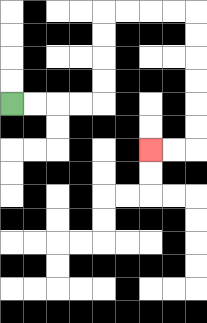{'start': '[0, 4]', 'end': '[6, 6]', 'path_directions': 'R,R,R,R,U,U,U,U,R,R,R,R,D,D,D,D,D,D,L,L', 'path_coordinates': '[[0, 4], [1, 4], [2, 4], [3, 4], [4, 4], [4, 3], [4, 2], [4, 1], [4, 0], [5, 0], [6, 0], [7, 0], [8, 0], [8, 1], [8, 2], [8, 3], [8, 4], [8, 5], [8, 6], [7, 6], [6, 6]]'}